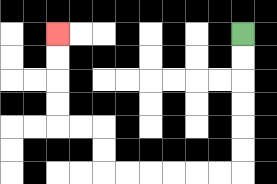{'start': '[10, 1]', 'end': '[2, 1]', 'path_directions': 'D,D,D,D,D,D,L,L,L,L,L,L,U,U,L,L,U,U,U,U', 'path_coordinates': '[[10, 1], [10, 2], [10, 3], [10, 4], [10, 5], [10, 6], [10, 7], [9, 7], [8, 7], [7, 7], [6, 7], [5, 7], [4, 7], [4, 6], [4, 5], [3, 5], [2, 5], [2, 4], [2, 3], [2, 2], [2, 1]]'}